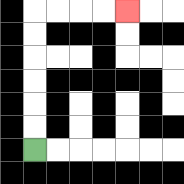{'start': '[1, 6]', 'end': '[5, 0]', 'path_directions': 'U,U,U,U,U,U,R,R,R,R', 'path_coordinates': '[[1, 6], [1, 5], [1, 4], [1, 3], [1, 2], [1, 1], [1, 0], [2, 0], [3, 0], [4, 0], [5, 0]]'}